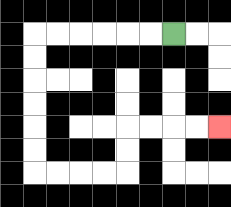{'start': '[7, 1]', 'end': '[9, 5]', 'path_directions': 'L,L,L,L,L,L,D,D,D,D,D,D,R,R,R,R,U,U,R,R,R,R', 'path_coordinates': '[[7, 1], [6, 1], [5, 1], [4, 1], [3, 1], [2, 1], [1, 1], [1, 2], [1, 3], [1, 4], [1, 5], [1, 6], [1, 7], [2, 7], [3, 7], [4, 7], [5, 7], [5, 6], [5, 5], [6, 5], [7, 5], [8, 5], [9, 5]]'}